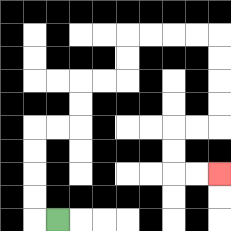{'start': '[2, 9]', 'end': '[9, 7]', 'path_directions': 'L,U,U,U,U,R,R,U,U,R,R,U,U,R,R,R,R,D,D,D,D,L,L,D,D,R,R', 'path_coordinates': '[[2, 9], [1, 9], [1, 8], [1, 7], [1, 6], [1, 5], [2, 5], [3, 5], [3, 4], [3, 3], [4, 3], [5, 3], [5, 2], [5, 1], [6, 1], [7, 1], [8, 1], [9, 1], [9, 2], [9, 3], [9, 4], [9, 5], [8, 5], [7, 5], [7, 6], [7, 7], [8, 7], [9, 7]]'}